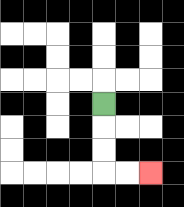{'start': '[4, 4]', 'end': '[6, 7]', 'path_directions': 'D,D,D,R,R', 'path_coordinates': '[[4, 4], [4, 5], [4, 6], [4, 7], [5, 7], [6, 7]]'}